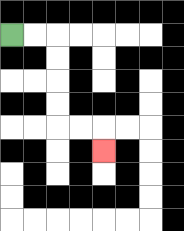{'start': '[0, 1]', 'end': '[4, 6]', 'path_directions': 'R,R,D,D,D,D,R,R,D', 'path_coordinates': '[[0, 1], [1, 1], [2, 1], [2, 2], [2, 3], [2, 4], [2, 5], [3, 5], [4, 5], [4, 6]]'}